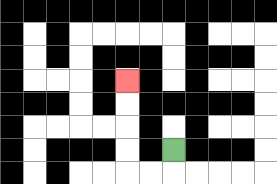{'start': '[7, 6]', 'end': '[5, 3]', 'path_directions': 'D,L,L,U,U,U,U', 'path_coordinates': '[[7, 6], [7, 7], [6, 7], [5, 7], [5, 6], [5, 5], [5, 4], [5, 3]]'}